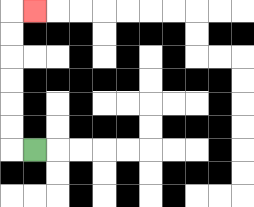{'start': '[1, 6]', 'end': '[1, 0]', 'path_directions': 'L,U,U,U,U,U,U,R', 'path_coordinates': '[[1, 6], [0, 6], [0, 5], [0, 4], [0, 3], [0, 2], [0, 1], [0, 0], [1, 0]]'}